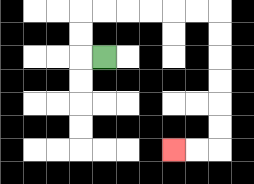{'start': '[4, 2]', 'end': '[7, 6]', 'path_directions': 'L,U,U,R,R,R,R,R,R,D,D,D,D,D,D,L,L', 'path_coordinates': '[[4, 2], [3, 2], [3, 1], [3, 0], [4, 0], [5, 0], [6, 0], [7, 0], [8, 0], [9, 0], [9, 1], [9, 2], [9, 3], [9, 4], [9, 5], [9, 6], [8, 6], [7, 6]]'}